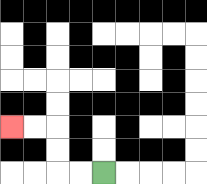{'start': '[4, 7]', 'end': '[0, 5]', 'path_directions': 'L,L,U,U,L,L', 'path_coordinates': '[[4, 7], [3, 7], [2, 7], [2, 6], [2, 5], [1, 5], [0, 5]]'}